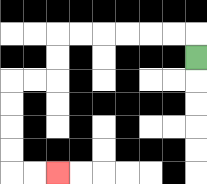{'start': '[8, 2]', 'end': '[2, 7]', 'path_directions': 'U,L,L,L,L,L,L,D,D,L,L,D,D,D,D,R,R', 'path_coordinates': '[[8, 2], [8, 1], [7, 1], [6, 1], [5, 1], [4, 1], [3, 1], [2, 1], [2, 2], [2, 3], [1, 3], [0, 3], [0, 4], [0, 5], [0, 6], [0, 7], [1, 7], [2, 7]]'}